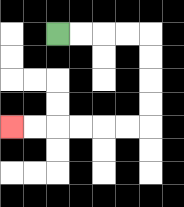{'start': '[2, 1]', 'end': '[0, 5]', 'path_directions': 'R,R,R,R,D,D,D,D,L,L,L,L,L,L', 'path_coordinates': '[[2, 1], [3, 1], [4, 1], [5, 1], [6, 1], [6, 2], [6, 3], [6, 4], [6, 5], [5, 5], [4, 5], [3, 5], [2, 5], [1, 5], [0, 5]]'}